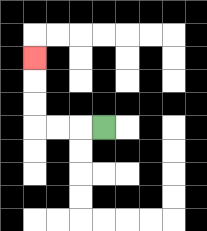{'start': '[4, 5]', 'end': '[1, 2]', 'path_directions': 'L,L,L,U,U,U', 'path_coordinates': '[[4, 5], [3, 5], [2, 5], [1, 5], [1, 4], [1, 3], [1, 2]]'}